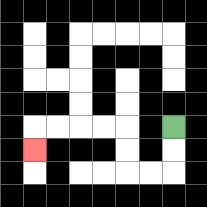{'start': '[7, 5]', 'end': '[1, 6]', 'path_directions': 'D,D,L,L,U,U,L,L,L,L,D', 'path_coordinates': '[[7, 5], [7, 6], [7, 7], [6, 7], [5, 7], [5, 6], [5, 5], [4, 5], [3, 5], [2, 5], [1, 5], [1, 6]]'}